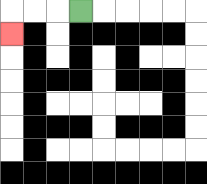{'start': '[3, 0]', 'end': '[0, 1]', 'path_directions': 'L,L,L,D', 'path_coordinates': '[[3, 0], [2, 0], [1, 0], [0, 0], [0, 1]]'}